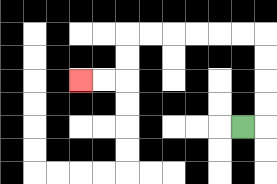{'start': '[10, 5]', 'end': '[3, 3]', 'path_directions': 'R,U,U,U,U,L,L,L,L,L,L,D,D,L,L', 'path_coordinates': '[[10, 5], [11, 5], [11, 4], [11, 3], [11, 2], [11, 1], [10, 1], [9, 1], [8, 1], [7, 1], [6, 1], [5, 1], [5, 2], [5, 3], [4, 3], [3, 3]]'}